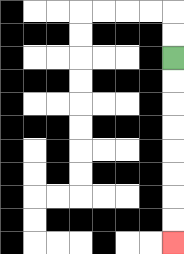{'start': '[7, 2]', 'end': '[7, 10]', 'path_directions': 'D,D,D,D,D,D,D,D', 'path_coordinates': '[[7, 2], [7, 3], [7, 4], [7, 5], [7, 6], [7, 7], [7, 8], [7, 9], [7, 10]]'}